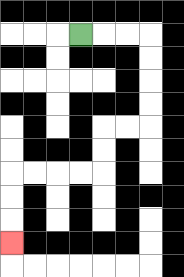{'start': '[3, 1]', 'end': '[0, 10]', 'path_directions': 'R,R,R,D,D,D,D,L,L,D,D,L,L,L,L,D,D,D', 'path_coordinates': '[[3, 1], [4, 1], [5, 1], [6, 1], [6, 2], [6, 3], [6, 4], [6, 5], [5, 5], [4, 5], [4, 6], [4, 7], [3, 7], [2, 7], [1, 7], [0, 7], [0, 8], [0, 9], [0, 10]]'}